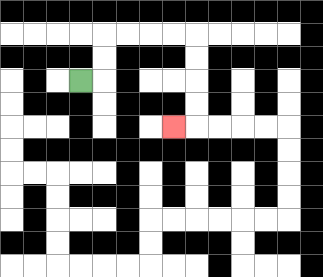{'start': '[3, 3]', 'end': '[7, 5]', 'path_directions': 'R,U,U,R,R,R,R,D,D,D,D,L', 'path_coordinates': '[[3, 3], [4, 3], [4, 2], [4, 1], [5, 1], [6, 1], [7, 1], [8, 1], [8, 2], [8, 3], [8, 4], [8, 5], [7, 5]]'}